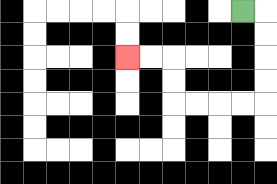{'start': '[10, 0]', 'end': '[5, 2]', 'path_directions': 'R,D,D,D,D,L,L,L,L,U,U,L,L', 'path_coordinates': '[[10, 0], [11, 0], [11, 1], [11, 2], [11, 3], [11, 4], [10, 4], [9, 4], [8, 4], [7, 4], [7, 3], [7, 2], [6, 2], [5, 2]]'}